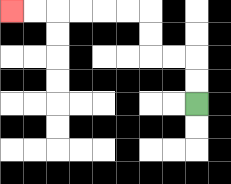{'start': '[8, 4]', 'end': '[0, 0]', 'path_directions': 'U,U,L,L,U,U,L,L,L,L,L,L', 'path_coordinates': '[[8, 4], [8, 3], [8, 2], [7, 2], [6, 2], [6, 1], [6, 0], [5, 0], [4, 0], [3, 0], [2, 0], [1, 0], [0, 0]]'}